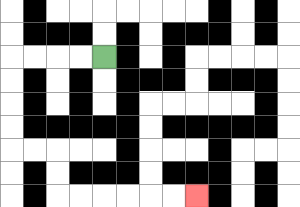{'start': '[4, 2]', 'end': '[8, 8]', 'path_directions': 'L,L,L,L,D,D,D,D,R,R,D,D,R,R,R,R,R,R', 'path_coordinates': '[[4, 2], [3, 2], [2, 2], [1, 2], [0, 2], [0, 3], [0, 4], [0, 5], [0, 6], [1, 6], [2, 6], [2, 7], [2, 8], [3, 8], [4, 8], [5, 8], [6, 8], [7, 8], [8, 8]]'}